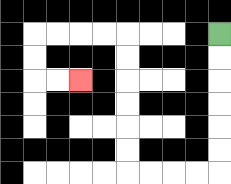{'start': '[9, 1]', 'end': '[3, 3]', 'path_directions': 'D,D,D,D,D,D,L,L,L,L,U,U,U,U,U,U,L,L,L,L,D,D,R,R', 'path_coordinates': '[[9, 1], [9, 2], [9, 3], [9, 4], [9, 5], [9, 6], [9, 7], [8, 7], [7, 7], [6, 7], [5, 7], [5, 6], [5, 5], [5, 4], [5, 3], [5, 2], [5, 1], [4, 1], [3, 1], [2, 1], [1, 1], [1, 2], [1, 3], [2, 3], [3, 3]]'}